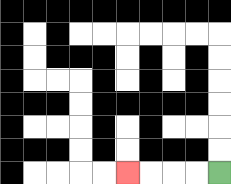{'start': '[9, 7]', 'end': '[5, 7]', 'path_directions': 'L,L,L,L', 'path_coordinates': '[[9, 7], [8, 7], [7, 7], [6, 7], [5, 7]]'}